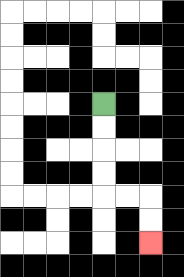{'start': '[4, 4]', 'end': '[6, 10]', 'path_directions': 'D,D,D,D,R,R,D,D', 'path_coordinates': '[[4, 4], [4, 5], [4, 6], [4, 7], [4, 8], [5, 8], [6, 8], [6, 9], [6, 10]]'}